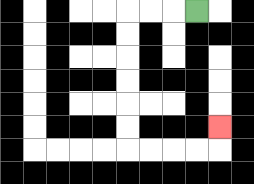{'start': '[8, 0]', 'end': '[9, 5]', 'path_directions': 'L,L,L,D,D,D,D,D,D,R,R,R,R,U', 'path_coordinates': '[[8, 0], [7, 0], [6, 0], [5, 0], [5, 1], [5, 2], [5, 3], [5, 4], [5, 5], [5, 6], [6, 6], [7, 6], [8, 6], [9, 6], [9, 5]]'}